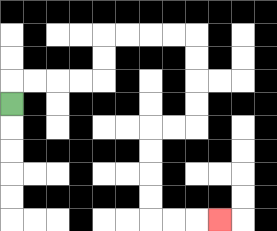{'start': '[0, 4]', 'end': '[9, 9]', 'path_directions': 'U,R,R,R,R,U,U,R,R,R,R,D,D,D,D,L,L,D,D,D,D,R,R,R', 'path_coordinates': '[[0, 4], [0, 3], [1, 3], [2, 3], [3, 3], [4, 3], [4, 2], [4, 1], [5, 1], [6, 1], [7, 1], [8, 1], [8, 2], [8, 3], [8, 4], [8, 5], [7, 5], [6, 5], [6, 6], [6, 7], [6, 8], [6, 9], [7, 9], [8, 9], [9, 9]]'}